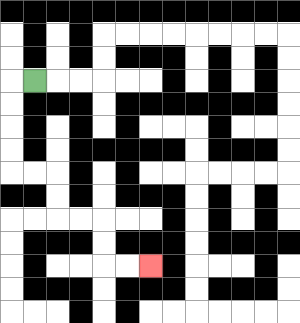{'start': '[1, 3]', 'end': '[6, 11]', 'path_directions': 'L,D,D,D,D,R,R,D,D,R,R,D,D,R,R', 'path_coordinates': '[[1, 3], [0, 3], [0, 4], [0, 5], [0, 6], [0, 7], [1, 7], [2, 7], [2, 8], [2, 9], [3, 9], [4, 9], [4, 10], [4, 11], [5, 11], [6, 11]]'}